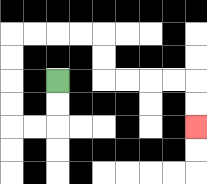{'start': '[2, 3]', 'end': '[8, 5]', 'path_directions': 'D,D,L,L,U,U,U,U,R,R,R,R,D,D,R,R,R,R,D,D', 'path_coordinates': '[[2, 3], [2, 4], [2, 5], [1, 5], [0, 5], [0, 4], [0, 3], [0, 2], [0, 1], [1, 1], [2, 1], [3, 1], [4, 1], [4, 2], [4, 3], [5, 3], [6, 3], [7, 3], [8, 3], [8, 4], [8, 5]]'}